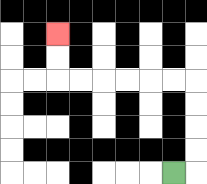{'start': '[7, 7]', 'end': '[2, 1]', 'path_directions': 'R,U,U,U,U,L,L,L,L,L,L,U,U', 'path_coordinates': '[[7, 7], [8, 7], [8, 6], [8, 5], [8, 4], [8, 3], [7, 3], [6, 3], [5, 3], [4, 3], [3, 3], [2, 3], [2, 2], [2, 1]]'}